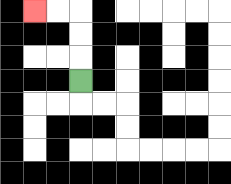{'start': '[3, 3]', 'end': '[1, 0]', 'path_directions': 'U,U,U,L,L', 'path_coordinates': '[[3, 3], [3, 2], [3, 1], [3, 0], [2, 0], [1, 0]]'}